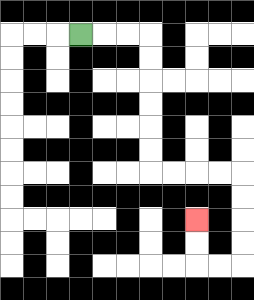{'start': '[3, 1]', 'end': '[8, 9]', 'path_directions': 'R,R,R,D,D,D,D,D,D,R,R,R,R,D,D,D,D,L,L,U,U', 'path_coordinates': '[[3, 1], [4, 1], [5, 1], [6, 1], [6, 2], [6, 3], [6, 4], [6, 5], [6, 6], [6, 7], [7, 7], [8, 7], [9, 7], [10, 7], [10, 8], [10, 9], [10, 10], [10, 11], [9, 11], [8, 11], [8, 10], [8, 9]]'}